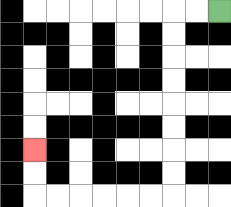{'start': '[9, 0]', 'end': '[1, 6]', 'path_directions': 'L,L,D,D,D,D,D,D,D,D,L,L,L,L,L,L,U,U', 'path_coordinates': '[[9, 0], [8, 0], [7, 0], [7, 1], [7, 2], [7, 3], [7, 4], [7, 5], [7, 6], [7, 7], [7, 8], [6, 8], [5, 8], [4, 8], [3, 8], [2, 8], [1, 8], [1, 7], [1, 6]]'}